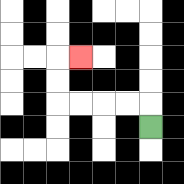{'start': '[6, 5]', 'end': '[3, 2]', 'path_directions': 'U,L,L,L,L,U,U,R', 'path_coordinates': '[[6, 5], [6, 4], [5, 4], [4, 4], [3, 4], [2, 4], [2, 3], [2, 2], [3, 2]]'}